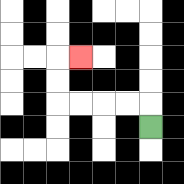{'start': '[6, 5]', 'end': '[3, 2]', 'path_directions': 'U,L,L,L,L,U,U,R', 'path_coordinates': '[[6, 5], [6, 4], [5, 4], [4, 4], [3, 4], [2, 4], [2, 3], [2, 2], [3, 2]]'}